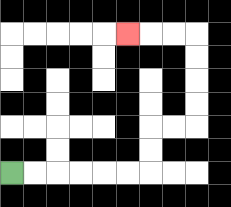{'start': '[0, 7]', 'end': '[5, 1]', 'path_directions': 'R,R,R,R,R,R,U,U,R,R,U,U,U,U,L,L,L', 'path_coordinates': '[[0, 7], [1, 7], [2, 7], [3, 7], [4, 7], [5, 7], [6, 7], [6, 6], [6, 5], [7, 5], [8, 5], [8, 4], [8, 3], [8, 2], [8, 1], [7, 1], [6, 1], [5, 1]]'}